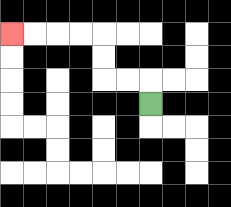{'start': '[6, 4]', 'end': '[0, 1]', 'path_directions': 'U,L,L,U,U,L,L,L,L', 'path_coordinates': '[[6, 4], [6, 3], [5, 3], [4, 3], [4, 2], [4, 1], [3, 1], [2, 1], [1, 1], [0, 1]]'}